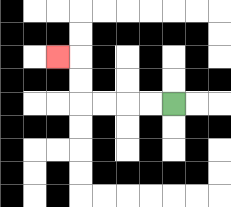{'start': '[7, 4]', 'end': '[2, 2]', 'path_directions': 'L,L,L,L,U,U,L', 'path_coordinates': '[[7, 4], [6, 4], [5, 4], [4, 4], [3, 4], [3, 3], [3, 2], [2, 2]]'}